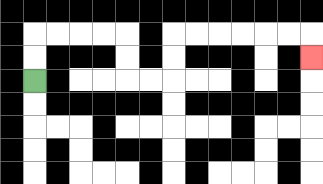{'start': '[1, 3]', 'end': '[13, 2]', 'path_directions': 'U,U,R,R,R,R,D,D,R,R,U,U,R,R,R,R,R,R,D', 'path_coordinates': '[[1, 3], [1, 2], [1, 1], [2, 1], [3, 1], [4, 1], [5, 1], [5, 2], [5, 3], [6, 3], [7, 3], [7, 2], [7, 1], [8, 1], [9, 1], [10, 1], [11, 1], [12, 1], [13, 1], [13, 2]]'}